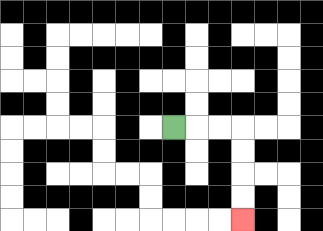{'start': '[7, 5]', 'end': '[10, 9]', 'path_directions': 'R,R,R,D,D,D,D', 'path_coordinates': '[[7, 5], [8, 5], [9, 5], [10, 5], [10, 6], [10, 7], [10, 8], [10, 9]]'}